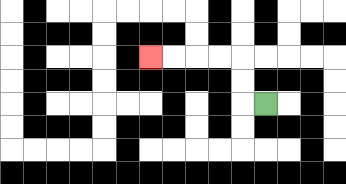{'start': '[11, 4]', 'end': '[6, 2]', 'path_directions': 'L,U,U,L,L,L,L', 'path_coordinates': '[[11, 4], [10, 4], [10, 3], [10, 2], [9, 2], [8, 2], [7, 2], [6, 2]]'}